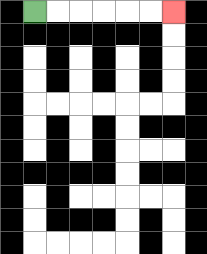{'start': '[1, 0]', 'end': '[7, 0]', 'path_directions': 'R,R,R,R,R,R', 'path_coordinates': '[[1, 0], [2, 0], [3, 0], [4, 0], [5, 0], [6, 0], [7, 0]]'}